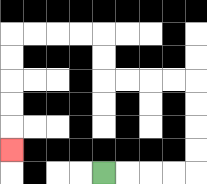{'start': '[4, 7]', 'end': '[0, 6]', 'path_directions': 'R,R,R,R,U,U,U,U,L,L,L,L,U,U,L,L,L,L,D,D,D,D,D', 'path_coordinates': '[[4, 7], [5, 7], [6, 7], [7, 7], [8, 7], [8, 6], [8, 5], [8, 4], [8, 3], [7, 3], [6, 3], [5, 3], [4, 3], [4, 2], [4, 1], [3, 1], [2, 1], [1, 1], [0, 1], [0, 2], [0, 3], [0, 4], [0, 5], [0, 6]]'}